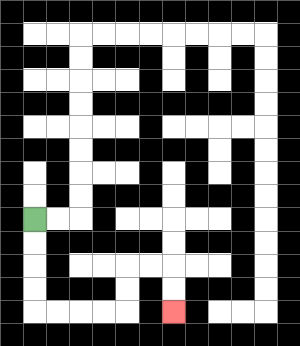{'start': '[1, 9]', 'end': '[7, 13]', 'path_directions': 'D,D,D,D,R,R,R,R,U,U,R,R,D,D', 'path_coordinates': '[[1, 9], [1, 10], [1, 11], [1, 12], [1, 13], [2, 13], [3, 13], [4, 13], [5, 13], [5, 12], [5, 11], [6, 11], [7, 11], [7, 12], [7, 13]]'}